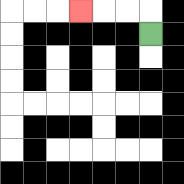{'start': '[6, 1]', 'end': '[3, 0]', 'path_directions': 'U,L,L,L', 'path_coordinates': '[[6, 1], [6, 0], [5, 0], [4, 0], [3, 0]]'}